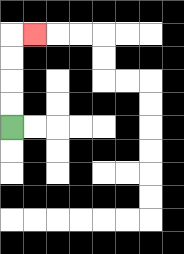{'start': '[0, 5]', 'end': '[1, 1]', 'path_directions': 'U,U,U,U,R', 'path_coordinates': '[[0, 5], [0, 4], [0, 3], [0, 2], [0, 1], [1, 1]]'}